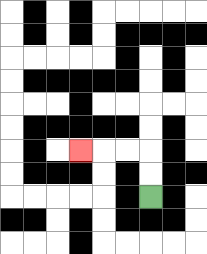{'start': '[6, 8]', 'end': '[3, 6]', 'path_directions': 'U,U,L,L,L', 'path_coordinates': '[[6, 8], [6, 7], [6, 6], [5, 6], [4, 6], [3, 6]]'}